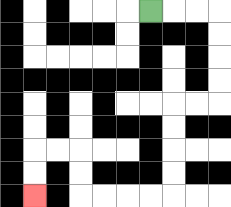{'start': '[6, 0]', 'end': '[1, 8]', 'path_directions': 'R,R,R,D,D,D,D,L,L,D,D,D,D,L,L,L,L,U,U,L,L,D,D', 'path_coordinates': '[[6, 0], [7, 0], [8, 0], [9, 0], [9, 1], [9, 2], [9, 3], [9, 4], [8, 4], [7, 4], [7, 5], [7, 6], [7, 7], [7, 8], [6, 8], [5, 8], [4, 8], [3, 8], [3, 7], [3, 6], [2, 6], [1, 6], [1, 7], [1, 8]]'}